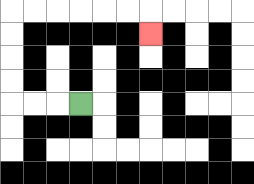{'start': '[3, 4]', 'end': '[6, 1]', 'path_directions': 'L,L,L,U,U,U,U,R,R,R,R,R,R,D', 'path_coordinates': '[[3, 4], [2, 4], [1, 4], [0, 4], [0, 3], [0, 2], [0, 1], [0, 0], [1, 0], [2, 0], [3, 0], [4, 0], [5, 0], [6, 0], [6, 1]]'}